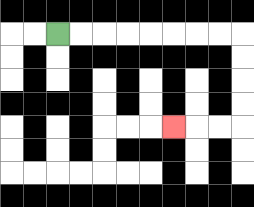{'start': '[2, 1]', 'end': '[7, 5]', 'path_directions': 'R,R,R,R,R,R,R,R,D,D,D,D,L,L,L', 'path_coordinates': '[[2, 1], [3, 1], [4, 1], [5, 1], [6, 1], [7, 1], [8, 1], [9, 1], [10, 1], [10, 2], [10, 3], [10, 4], [10, 5], [9, 5], [8, 5], [7, 5]]'}